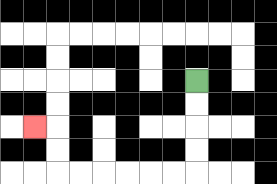{'start': '[8, 3]', 'end': '[1, 5]', 'path_directions': 'D,D,D,D,L,L,L,L,L,L,U,U,L', 'path_coordinates': '[[8, 3], [8, 4], [8, 5], [8, 6], [8, 7], [7, 7], [6, 7], [5, 7], [4, 7], [3, 7], [2, 7], [2, 6], [2, 5], [1, 5]]'}